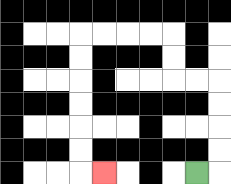{'start': '[8, 7]', 'end': '[4, 7]', 'path_directions': 'R,U,U,U,U,L,L,U,U,L,L,L,L,D,D,D,D,D,D,R', 'path_coordinates': '[[8, 7], [9, 7], [9, 6], [9, 5], [9, 4], [9, 3], [8, 3], [7, 3], [7, 2], [7, 1], [6, 1], [5, 1], [4, 1], [3, 1], [3, 2], [3, 3], [3, 4], [3, 5], [3, 6], [3, 7], [4, 7]]'}